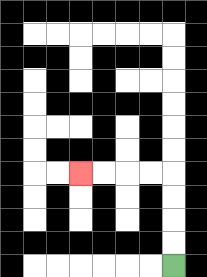{'start': '[7, 11]', 'end': '[3, 7]', 'path_directions': 'U,U,U,U,L,L,L,L', 'path_coordinates': '[[7, 11], [7, 10], [7, 9], [7, 8], [7, 7], [6, 7], [5, 7], [4, 7], [3, 7]]'}